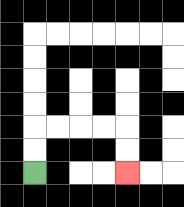{'start': '[1, 7]', 'end': '[5, 7]', 'path_directions': 'U,U,R,R,R,R,D,D', 'path_coordinates': '[[1, 7], [1, 6], [1, 5], [2, 5], [3, 5], [4, 5], [5, 5], [5, 6], [5, 7]]'}